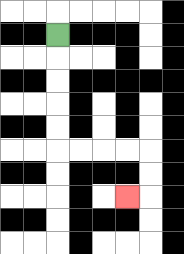{'start': '[2, 1]', 'end': '[5, 8]', 'path_directions': 'D,D,D,D,D,R,R,R,R,D,D,L', 'path_coordinates': '[[2, 1], [2, 2], [2, 3], [2, 4], [2, 5], [2, 6], [3, 6], [4, 6], [5, 6], [6, 6], [6, 7], [6, 8], [5, 8]]'}